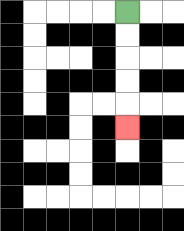{'start': '[5, 0]', 'end': '[5, 5]', 'path_directions': 'D,D,D,D,D', 'path_coordinates': '[[5, 0], [5, 1], [5, 2], [5, 3], [5, 4], [5, 5]]'}